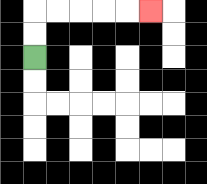{'start': '[1, 2]', 'end': '[6, 0]', 'path_directions': 'U,U,R,R,R,R,R', 'path_coordinates': '[[1, 2], [1, 1], [1, 0], [2, 0], [3, 0], [4, 0], [5, 0], [6, 0]]'}